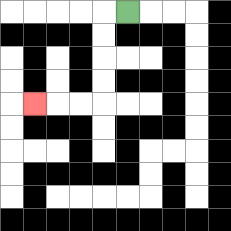{'start': '[5, 0]', 'end': '[1, 4]', 'path_directions': 'L,D,D,D,D,L,L,L', 'path_coordinates': '[[5, 0], [4, 0], [4, 1], [4, 2], [4, 3], [4, 4], [3, 4], [2, 4], [1, 4]]'}